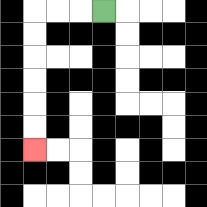{'start': '[4, 0]', 'end': '[1, 6]', 'path_directions': 'L,L,L,D,D,D,D,D,D', 'path_coordinates': '[[4, 0], [3, 0], [2, 0], [1, 0], [1, 1], [1, 2], [1, 3], [1, 4], [1, 5], [1, 6]]'}